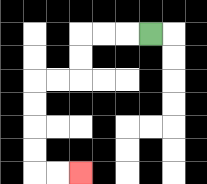{'start': '[6, 1]', 'end': '[3, 7]', 'path_directions': 'L,L,L,D,D,L,L,D,D,D,D,R,R', 'path_coordinates': '[[6, 1], [5, 1], [4, 1], [3, 1], [3, 2], [3, 3], [2, 3], [1, 3], [1, 4], [1, 5], [1, 6], [1, 7], [2, 7], [3, 7]]'}